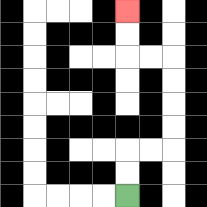{'start': '[5, 8]', 'end': '[5, 0]', 'path_directions': 'U,U,R,R,U,U,U,U,L,L,U,U', 'path_coordinates': '[[5, 8], [5, 7], [5, 6], [6, 6], [7, 6], [7, 5], [7, 4], [7, 3], [7, 2], [6, 2], [5, 2], [5, 1], [5, 0]]'}